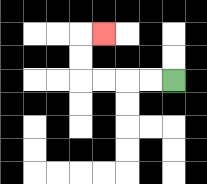{'start': '[7, 3]', 'end': '[4, 1]', 'path_directions': 'L,L,L,L,U,U,R', 'path_coordinates': '[[7, 3], [6, 3], [5, 3], [4, 3], [3, 3], [3, 2], [3, 1], [4, 1]]'}